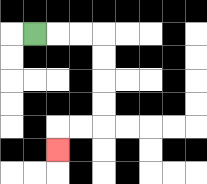{'start': '[1, 1]', 'end': '[2, 6]', 'path_directions': 'R,R,R,D,D,D,D,L,L,D', 'path_coordinates': '[[1, 1], [2, 1], [3, 1], [4, 1], [4, 2], [4, 3], [4, 4], [4, 5], [3, 5], [2, 5], [2, 6]]'}